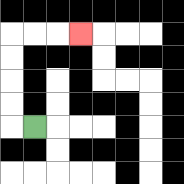{'start': '[1, 5]', 'end': '[3, 1]', 'path_directions': 'L,U,U,U,U,R,R,R', 'path_coordinates': '[[1, 5], [0, 5], [0, 4], [0, 3], [0, 2], [0, 1], [1, 1], [2, 1], [3, 1]]'}